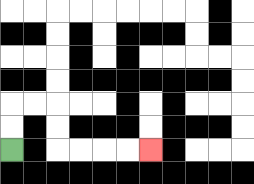{'start': '[0, 6]', 'end': '[6, 6]', 'path_directions': 'U,U,R,R,D,D,R,R,R,R', 'path_coordinates': '[[0, 6], [0, 5], [0, 4], [1, 4], [2, 4], [2, 5], [2, 6], [3, 6], [4, 6], [5, 6], [6, 6]]'}